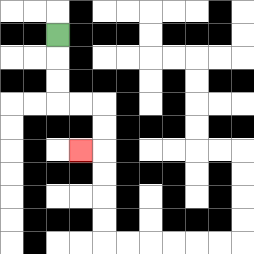{'start': '[2, 1]', 'end': '[3, 6]', 'path_directions': 'D,D,D,R,R,D,D,L', 'path_coordinates': '[[2, 1], [2, 2], [2, 3], [2, 4], [3, 4], [4, 4], [4, 5], [4, 6], [3, 6]]'}